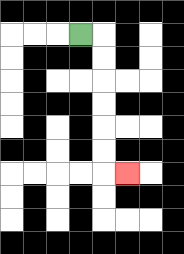{'start': '[3, 1]', 'end': '[5, 7]', 'path_directions': 'R,D,D,D,D,D,D,R', 'path_coordinates': '[[3, 1], [4, 1], [4, 2], [4, 3], [4, 4], [4, 5], [4, 6], [4, 7], [5, 7]]'}